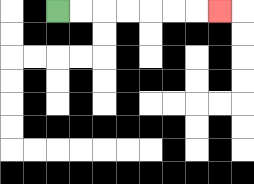{'start': '[2, 0]', 'end': '[9, 0]', 'path_directions': 'R,R,R,R,R,R,R', 'path_coordinates': '[[2, 0], [3, 0], [4, 0], [5, 0], [6, 0], [7, 0], [8, 0], [9, 0]]'}